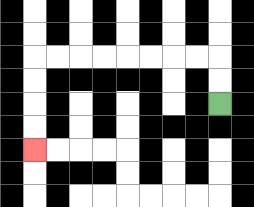{'start': '[9, 4]', 'end': '[1, 6]', 'path_directions': 'U,U,L,L,L,L,L,L,L,L,D,D,D,D', 'path_coordinates': '[[9, 4], [9, 3], [9, 2], [8, 2], [7, 2], [6, 2], [5, 2], [4, 2], [3, 2], [2, 2], [1, 2], [1, 3], [1, 4], [1, 5], [1, 6]]'}